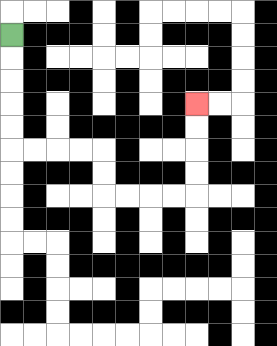{'start': '[0, 1]', 'end': '[8, 4]', 'path_directions': 'D,D,D,D,D,R,R,R,R,D,D,R,R,R,R,U,U,U,U', 'path_coordinates': '[[0, 1], [0, 2], [0, 3], [0, 4], [0, 5], [0, 6], [1, 6], [2, 6], [3, 6], [4, 6], [4, 7], [4, 8], [5, 8], [6, 8], [7, 8], [8, 8], [8, 7], [8, 6], [8, 5], [8, 4]]'}